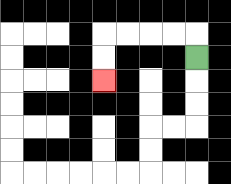{'start': '[8, 2]', 'end': '[4, 3]', 'path_directions': 'U,L,L,L,L,D,D', 'path_coordinates': '[[8, 2], [8, 1], [7, 1], [6, 1], [5, 1], [4, 1], [4, 2], [4, 3]]'}